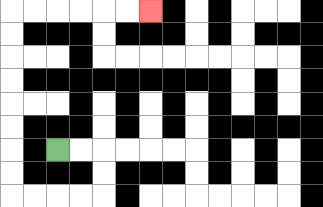{'start': '[2, 6]', 'end': '[6, 0]', 'path_directions': 'R,R,D,D,L,L,L,L,U,U,U,U,U,U,U,U,R,R,R,R,R,R', 'path_coordinates': '[[2, 6], [3, 6], [4, 6], [4, 7], [4, 8], [3, 8], [2, 8], [1, 8], [0, 8], [0, 7], [0, 6], [0, 5], [0, 4], [0, 3], [0, 2], [0, 1], [0, 0], [1, 0], [2, 0], [3, 0], [4, 0], [5, 0], [6, 0]]'}